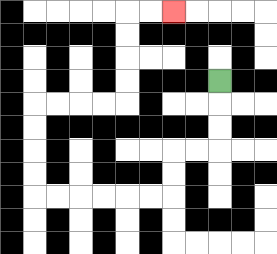{'start': '[9, 3]', 'end': '[7, 0]', 'path_directions': 'D,D,D,L,L,D,D,L,L,L,L,L,L,U,U,U,U,R,R,R,R,U,U,U,U,R,R', 'path_coordinates': '[[9, 3], [9, 4], [9, 5], [9, 6], [8, 6], [7, 6], [7, 7], [7, 8], [6, 8], [5, 8], [4, 8], [3, 8], [2, 8], [1, 8], [1, 7], [1, 6], [1, 5], [1, 4], [2, 4], [3, 4], [4, 4], [5, 4], [5, 3], [5, 2], [5, 1], [5, 0], [6, 0], [7, 0]]'}